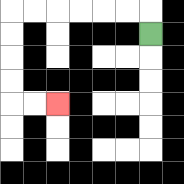{'start': '[6, 1]', 'end': '[2, 4]', 'path_directions': 'U,L,L,L,L,L,L,D,D,D,D,R,R', 'path_coordinates': '[[6, 1], [6, 0], [5, 0], [4, 0], [3, 0], [2, 0], [1, 0], [0, 0], [0, 1], [0, 2], [0, 3], [0, 4], [1, 4], [2, 4]]'}